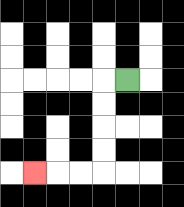{'start': '[5, 3]', 'end': '[1, 7]', 'path_directions': 'L,D,D,D,D,L,L,L', 'path_coordinates': '[[5, 3], [4, 3], [4, 4], [4, 5], [4, 6], [4, 7], [3, 7], [2, 7], [1, 7]]'}